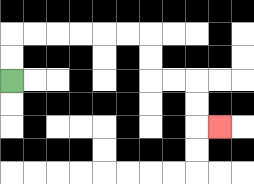{'start': '[0, 3]', 'end': '[9, 5]', 'path_directions': 'U,U,R,R,R,R,R,R,D,D,R,R,D,D,R', 'path_coordinates': '[[0, 3], [0, 2], [0, 1], [1, 1], [2, 1], [3, 1], [4, 1], [5, 1], [6, 1], [6, 2], [6, 3], [7, 3], [8, 3], [8, 4], [8, 5], [9, 5]]'}